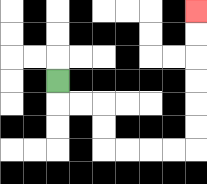{'start': '[2, 3]', 'end': '[8, 0]', 'path_directions': 'D,R,R,D,D,R,R,R,R,U,U,U,U,U,U', 'path_coordinates': '[[2, 3], [2, 4], [3, 4], [4, 4], [4, 5], [4, 6], [5, 6], [6, 6], [7, 6], [8, 6], [8, 5], [8, 4], [8, 3], [8, 2], [8, 1], [8, 0]]'}